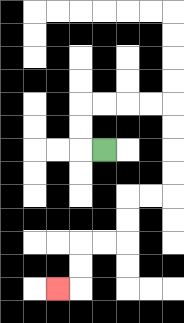{'start': '[4, 6]', 'end': '[2, 12]', 'path_directions': 'L,U,U,R,R,R,R,D,D,D,D,L,L,D,D,L,L,D,D,L', 'path_coordinates': '[[4, 6], [3, 6], [3, 5], [3, 4], [4, 4], [5, 4], [6, 4], [7, 4], [7, 5], [7, 6], [7, 7], [7, 8], [6, 8], [5, 8], [5, 9], [5, 10], [4, 10], [3, 10], [3, 11], [3, 12], [2, 12]]'}